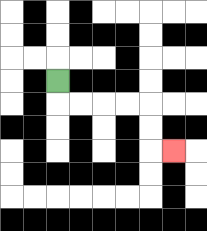{'start': '[2, 3]', 'end': '[7, 6]', 'path_directions': 'D,R,R,R,R,D,D,R', 'path_coordinates': '[[2, 3], [2, 4], [3, 4], [4, 4], [5, 4], [6, 4], [6, 5], [6, 6], [7, 6]]'}